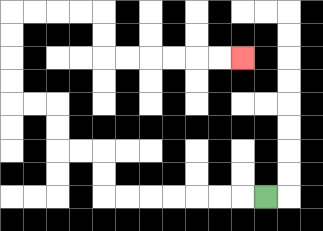{'start': '[11, 8]', 'end': '[10, 2]', 'path_directions': 'L,L,L,L,L,L,L,U,U,L,L,U,U,L,L,U,U,U,U,R,R,R,R,D,D,R,R,R,R,R,R', 'path_coordinates': '[[11, 8], [10, 8], [9, 8], [8, 8], [7, 8], [6, 8], [5, 8], [4, 8], [4, 7], [4, 6], [3, 6], [2, 6], [2, 5], [2, 4], [1, 4], [0, 4], [0, 3], [0, 2], [0, 1], [0, 0], [1, 0], [2, 0], [3, 0], [4, 0], [4, 1], [4, 2], [5, 2], [6, 2], [7, 2], [8, 2], [9, 2], [10, 2]]'}